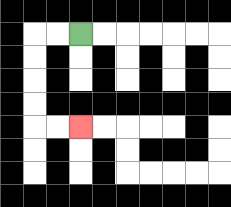{'start': '[3, 1]', 'end': '[3, 5]', 'path_directions': 'L,L,D,D,D,D,R,R', 'path_coordinates': '[[3, 1], [2, 1], [1, 1], [1, 2], [1, 3], [1, 4], [1, 5], [2, 5], [3, 5]]'}